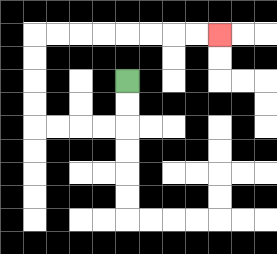{'start': '[5, 3]', 'end': '[9, 1]', 'path_directions': 'D,D,L,L,L,L,U,U,U,U,R,R,R,R,R,R,R,R', 'path_coordinates': '[[5, 3], [5, 4], [5, 5], [4, 5], [3, 5], [2, 5], [1, 5], [1, 4], [1, 3], [1, 2], [1, 1], [2, 1], [3, 1], [4, 1], [5, 1], [6, 1], [7, 1], [8, 1], [9, 1]]'}